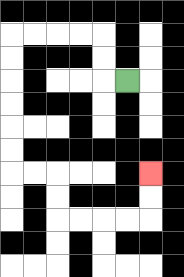{'start': '[5, 3]', 'end': '[6, 7]', 'path_directions': 'L,U,U,L,L,L,L,D,D,D,D,D,D,R,R,D,D,R,R,R,R,U,U', 'path_coordinates': '[[5, 3], [4, 3], [4, 2], [4, 1], [3, 1], [2, 1], [1, 1], [0, 1], [0, 2], [0, 3], [0, 4], [0, 5], [0, 6], [0, 7], [1, 7], [2, 7], [2, 8], [2, 9], [3, 9], [4, 9], [5, 9], [6, 9], [6, 8], [6, 7]]'}